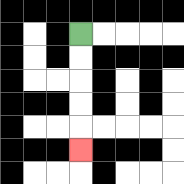{'start': '[3, 1]', 'end': '[3, 6]', 'path_directions': 'D,D,D,D,D', 'path_coordinates': '[[3, 1], [3, 2], [3, 3], [3, 4], [3, 5], [3, 6]]'}